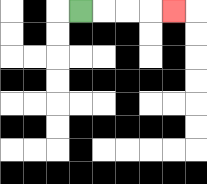{'start': '[3, 0]', 'end': '[7, 0]', 'path_directions': 'R,R,R,R', 'path_coordinates': '[[3, 0], [4, 0], [5, 0], [6, 0], [7, 0]]'}